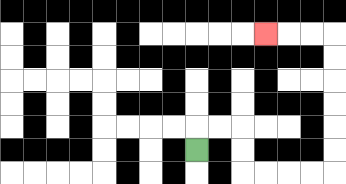{'start': '[8, 6]', 'end': '[11, 1]', 'path_directions': 'U,R,R,D,D,R,R,R,R,U,U,U,U,U,U,L,L,L', 'path_coordinates': '[[8, 6], [8, 5], [9, 5], [10, 5], [10, 6], [10, 7], [11, 7], [12, 7], [13, 7], [14, 7], [14, 6], [14, 5], [14, 4], [14, 3], [14, 2], [14, 1], [13, 1], [12, 1], [11, 1]]'}